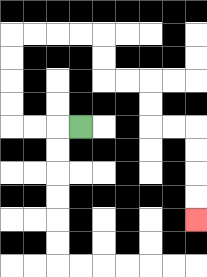{'start': '[3, 5]', 'end': '[8, 9]', 'path_directions': 'L,L,L,U,U,U,U,R,R,R,R,D,D,R,R,D,D,R,R,D,D,D,D', 'path_coordinates': '[[3, 5], [2, 5], [1, 5], [0, 5], [0, 4], [0, 3], [0, 2], [0, 1], [1, 1], [2, 1], [3, 1], [4, 1], [4, 2], [4, 3], [5, 3], [6, 3], [6, 4], [6, 5], [7, 5], [8, 5], [8, 6], [8, 7], [8, 8], [8, 9]]'}